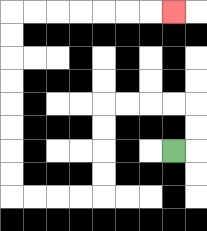{'start': '[7, 6]', 'end': '[7, 0]', 'path_directions': 'R,U,U,L,L,L,L,D,D,D,D,L,L,L,L,U,U,U,U,U,U,U,U,R,R,R,R,R,R,R', 'path_coordinates': '[[7, 6], [8, 6], [8, 5], [8, 4], [7, 4], [6, 4], [5, 4], [4, 4], [4, 5], [4, 6], [4, 7], [4, 8], [3, 8], [2, 8], [1, 8], [0, 8], [0, 7], [0, 6], [0, 5], [0, 4], [0, 3], [0, 2], [0, 1], [0, 0], [1, 0], [2, 0], [3, 0], [4, 0], [5, 0], [6, 0], [7, 0]]'}